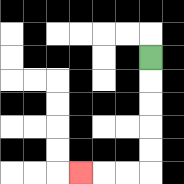{'start': '[6, 2]', 'end': '[3, 7]', 'path_directions': 'D,D,D,D,D,L,L,L', 'path_coordinates': '[[6, 2], [6, 3], [6, 4], [6, 5], [6, 6], [6, 7], [5, 7], [4, 7], [3, 7]]'}